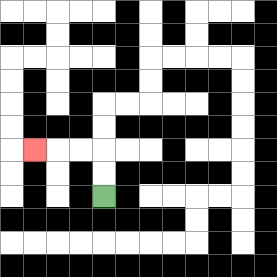{'start': '[4, 8]', 'end': '[1, 6]', 'path_directions': 'U,U,L,L,L', 'path_coordinates': '[[4, 8], [4, 7], [4, 6], [3, 6], [2, 6], [1, 6]]'}